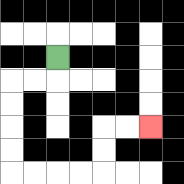{'start': '[2, 2]', 'end': '[6, 5]', 'path_directions': 'D,L,L,D,D,D,D,R,R,R,R,U,U,R,R', 'path_coordinates': '[[2, 2], [2, 3], [1, 3], [0, 3], [0, 4], [0, 5], [0, 6], [0, 7], [1, 7], [2, 7], [3, 7], [4, 7], [4, 6], [4, 5], [5, 5], [6, 5]]'}